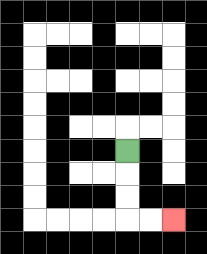{'start': '[5, 6]', 'end': '[7, 9]', 'path_directions': 'D,D,D,R,R', 'path_coordinates': '[[5, 6], [5, 7], [5, 8], [5, 9], [6, 9], [7, 9]]'}